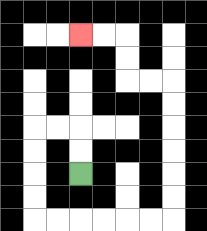{'start': '[3, 7]', 'end': '[3, 1]', 'path_directions': 'U,U,L,L,D,D,D,D,R,R,R,R,R,R,U,U,U,U,U,U,L,L,U,U,L,L', 'path_coordinates': '[[3, 7], [3, 6], [3, 5], [2, 5], [1, 5], [1, 6], [1, 7], [1, 8], [1, 9], [2, 9], [3, 9], [4, 9], [5, 9], [6, 9], [7, 9], [7, 8], [7, 7], [7, 6], [7, 5], [7, 4], [7, 3], [6, 3], [5, 3], [5, 2], [5, 1], [4, 1], [3, 1]]'}